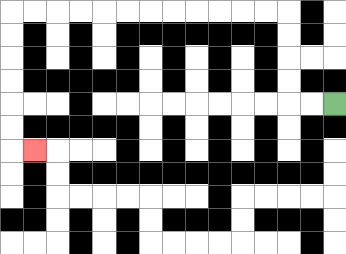{'start': '[14, 4]', 'end': '[1, 6]', 'path_directions': 'L,L,U,U,U,U,L,L,L,L,L,L,L,L,L,L,L,L,D,D,D,D,D,D,R', 'path_coordinates': '[[14, 4], [13, 4], [12, 4], [12, 3], [12, 2], [12, 1], [12, 0], [11, 0], [10, 0], [9, 0], [8, 0], [7, 0], [6, 0], [5, 0], [4, 0], [3, 0], [2, 0], [1, 0], [0, 0], [0, 1], [0, 2], [0, 3], [0, 4], [0, 5], [0, 6], [1, 6]]'}